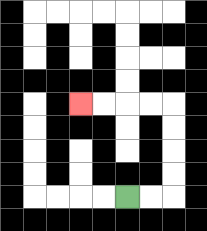{'start': '[5, 8]', 'end': '[3, 4]', 'path_directions': 'R,R,U,U,U,U,L,L,L,L', 'path_coordinates': '[[5, 8], [6, 8], [7, 8], [7, 7], [7, 6], [7, 5], [7, 4], [6, 4], [5, 4], [4, 4], [3, 4]]'}